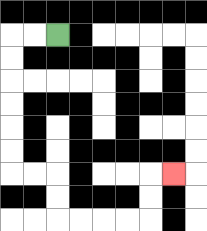{'start': '[2, 1]', 'end': '[7, 7]', 'path_directions': 'L,L,D,D,D,D,D,D,R,R,D,D,R,R,R,R,U,U,R', 'path_coordinates': '[[2, 1], [1, 1], [0, 1], [0, 2], [0, 3], [0, 4], [0, 5], [0, 6], [0, 7], [1, 7], [2, 7], [2, 8], [2, 9], [3, 9], [4, 9], [5, 9], [6, 9], [6, 8], [6, 7], [7, 7]]'}